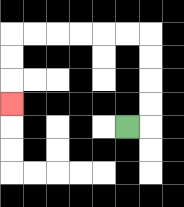{'start': '[5, 5]', 'end': '[0, 4]', 'path_directions': 'R,U,U,U,U,L,L,L,L,L,L,D,D,D', 'path_coordinates': '[[5, 5], [6, 5], [6, 4], [6, 3], [6, 2], [6, 1], [5, 1], [4, 1], [3, 1], [2, 1], [1, 1], [0, 1], [0, 2], [0, 3], [0, 4]]'}